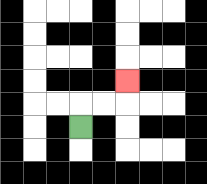{'start': '[3, 5]', 'end': '[5, 3]', 'path_directions': 'U,R,R,U', 'path_coordinates': '[[3, 5], [3, 4], [4, 4], [5, 4], [5, 3]]'}